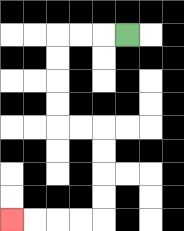{'start': '[5, 1]', 'end': '[0, 9]', 'path_directions': 'L,L,L,D,D,D,D,R,R,D,D,D,D,L,L,L,L', 'path_coordinates': '[[5, 1], [4, 1], [3, 1], [2, 1], [2, 2], [2, 3], [2, 4], [2, 5], [3, 5], [4, 5], [4, 6], [4, 7], [4, 8], [4, 9], [3, 9], [2, 9], [1, 9], [0, 9]]'}